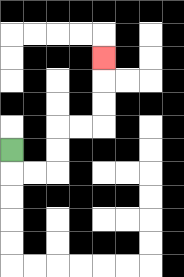{'start': '[0, 6]', 'end': '[4, 2]', 'path_directions': 'D,R,R,U,U,R,R,U,U,U', 'path_coordinates': '[[0, 6], [0, 7], [1, 7], [2, 7], [2, 6], [2, 5], [3, 5], [4, 5], [4, 4], [4, 3], [4, 2]]'}